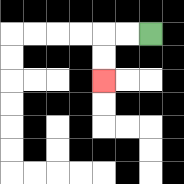{'start': '[6, 1]', 'end': '[4, 3]', 'path_directions': 'L,L,D,D', 'path_coordinates': '[[6, 1], [5, 1], [4, 1], [4, 2], [4, 3]]'}